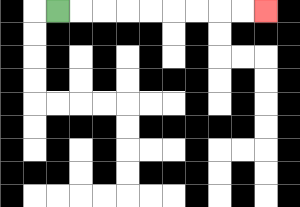{'start': '[2, 0]', 'end': '[11, 0]', 'path_directions': 'R,R,R,R,R,R,R,R,R', 'path_coordinates': '[[2, 0], [3, 0], [4, 0], [5, 0], [6, 0], [7, 0], [8, 0], [9, 0], [10, 0], [11, 0]]'}